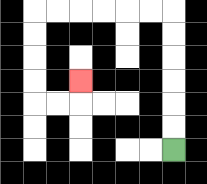{'start': '[7, 6]', 'end': '[3, 3]', 'path_directions': 'U,U,U,U,U,U,L,L,L,L,L,L,D,D,D,D,R,R,U', 'path_coordinates': '[[7, 6], [7, 5], [7, 4], [7, 3], [7, 2], [7, 1], [7, 0], [6, 0], [5, 0], [4, 0], [3, 0], [2, 0], [1, 0], [1, 1], [1, 2], [1, 3], [1, 4], [2, 4], [3, 4], [3, 3]]'}